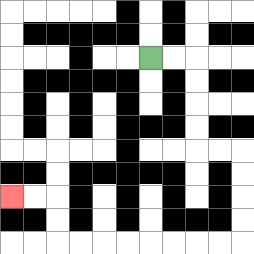{'start': '[6, 2]', 'end': '[0, 8]', 'path_directions': 'R,R,D,D,D,D,R,R,D,D,D,D,L,L,L,L,L,L,L,L,U,U,L,L', 'path_coordinates': '[[6, 2], [7, 2], [8, 2], [8, 3], [8, 4], [8, 5], [8, 6], [9, 6], [10, 6], [10, 7], [10, 8], [10, 9], [10, 10], [9, 10], [8, 10], [7, 10], [6, 10], [5, 10], [4, 10], [3, 10], [2, 10], [2, 9], [2, 8], [1, 8], [0, 8]]'}